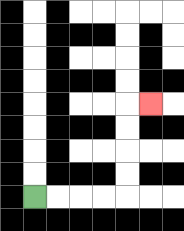{'start': '[1, 8]', 'end': '[6, 4]', 'path_directions': 'R,R,R,R,U,U,U,U,R', 'path_coordinates': '[[1, 8], [2, 8], [3, 8], [4, 8], [5, 8], [5, 7], [5, 6], [5, 5], [5, 4], [6, 4]]'}